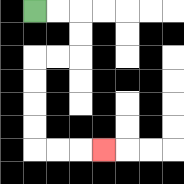{'start': '[1, 0]', 'end': '[4, 6]', 'path_directions': 'R,R,D,D,L,L,D,D,D,D,R,R,R', 'path_coordinates': '[[1, 0], [2, 0], [3, 0], [3, 1], [3, 2], [2, 2], [1, 2], [1, 3], [1, 4], [1, 5], [1, 6], [2, 6], [3, 6], [4, 6]]'}